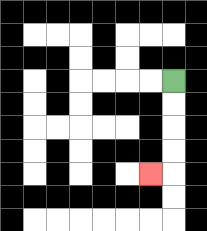{'start': '[7, 3]', 'end': '[6, 7]', 'path_directions': 'D,D,D,D,L', 'path_coordinates': '[[7, 3], [7, 4], [7, 5], [7, 6], [7, 7], [6, 7]]'}